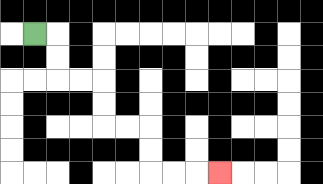{'start': '[1, 1]', 'end': '[9, 7]', 'path_directions': 'R,D,D,R,R,D,D,R,R,D,D,R,R,R', 'path_coordinates': '[[1, 1], [2, 1], [2, 2], [2, 3], [3, 3], [4, 3], [4, 4], [4, 5], [5, 5], [6, 5], [6, 6], [6, 7], [7, 7], [8, 7], [9, 7]]'}